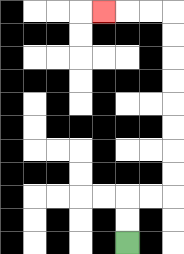{'start': '[5, 10]', 'end': '[4, 0]', 'path_directions': 'U,U,R,R,U,U,U,U,U,U,U,U,L,L,L', 'path_coordinates': '[[5, 10], [5, 9], [5, 8], [6, 8], [7, 8], [7, 7], [7, 6], [7, 5], [7, 4], [7, 3], [7, 2], [7, 1], [7, 0], [6, 0], [5, 0], [4, 0]]'}